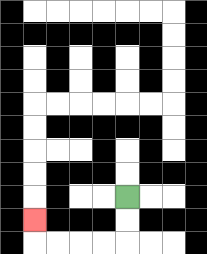{'start': '[5, 8]', 'end': '[1, 9]', 'path_directions': 'D,D,L,L,L,L,U', 'path_coordinates': '[[5, 8], [5, 9], [5, 10], [4, 10], [3, 10], [2, 10], [1, 10], [1, 9]]'}